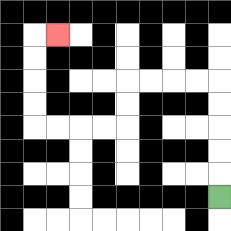{'start': '[9, 8]', 'end': '[2, 1]', 'path_directions': 'U,U,U,U,U,L,L,L,L,D,D,L,L,L,L,U,U,U,U,R', 'path_coordinates': '[[9, 8], [9, 7], [9, 6], [9, 5], [9, 4], [9, 3], [8, 3], [7, 3], [6, 3], [5, 3], [5, 4], [5, 5], [4, 5], [3, 5], [2, 5], [1, 5], [1, 4], [1, 3], [1, 2], [1, 1], [2, 1]]'}